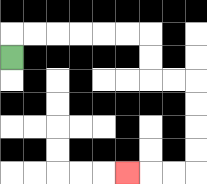{'start': '[0, 2]', 'end': '[5, 7]', 'path_directions': 'U,R,R,R,R,R,R,D,D,R,R,D,D,D,D,L,L,L', 'path_coordinates': '[[0, 2], [0, 1], [1, 1], [2, 1], [3, 1], [4, 1], [5, 1], [6, 1], [6, 2], [6, 3], [7, 3], [8, 3], [8, 4], [8, 5], [8, 6], [8, 7], [7, 7], [6, 7], [5, 7]]'}